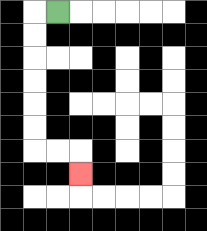{'start': '[2, 0]', 'end': '[3, 7]', 'path_directions': 'L,D,D,D,D,D,D,R,R,D', 'path_coordinates': '[[2, 0], [1, 0], [1, 1], [1, 2], [1, 3], [1, 4], [1, 5], [1, 6], [2, 6], [3, 6], [3, 7]]'}